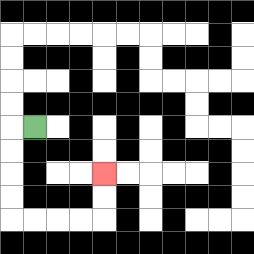{'start': '[1, 5]', 'end': '[4, 7]', 'path_directions': 'L,D,D,D,D,R,R,R,R,U,U', 'path_coordinates': '[[1, 5], [0, 5], [0, 6], [0, 7], [0, 8], [0, 9], [1, 9], [2, 9], [3, 9], [4, 9], [4, 8], [4, 7]]'}